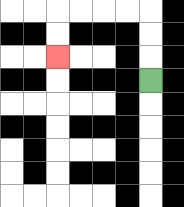{'start': '[6, 3]', 'end': '[2, 2]', 'path_directions': 'U,U,U,L,L,L,L,D,D', 'path_coordinates': '[[6, 3], [6, 2], [6, 1], [6, 0], [5, 0], [4, 0], [3, 0], [2, 0], [2, 1], [2, 2]]'}